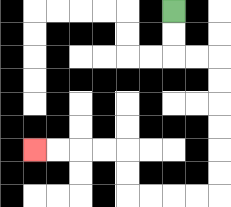{'start': '[7, 0]', 'end': '[1, 6]', 'path_directions': 'D,D,R,R,D,D,D,D,D,D,L,L,L,L,U,U,L,L,L,L', 'path_coordinates': '[[7, 0], [7, 1], [7, 2], [8, 2], [9, 2], [9, 3], [9, 4], [9, 5], [9, 6], [9, 7], [9, 8], [8, 8], [7, 8], [6, 8], [5, 8], [5, 7], [5, 6], [4, 6], [3, 6], [2, 6], [1, 6]]'}